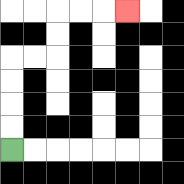{'start': '[0, 6]', 'end': '[5, 0]', 'path_directions': 'U,U,U,U,R,R,U,U,R,R,R', 'path_coordinates': '[[0, 6], [0, 5], [0, 4], [0, 3], [0, 2], [1, 2], [2, 2], [2, 1], [2, 0], [3, 0], [4, 0], [5, 0]]'}